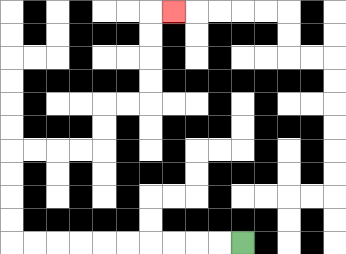{'start': '[10, 10]', 'end': '[7, 0]', 'path_directions': 'L,L,L,L,L,L,L,L,L,L,U,U,U,U,R,R,R,R,U,U,R,R,U,U,U,U,R', 'path_coordinates': '[[10, 10], [9, 10], [8, 10], [7, 10], [6, 10], [5, 10], [4, 10], [3, 10], [2, 10], [1, 10], [0, 10], [0, 9], [0, 8], [0, 7], [0, 6], [1, 6], [2, 6], [3, 6], [4, 6], [4, 5], [4, 4], [5, 4], [6, 4], [6, 3], [6, 2], [6, 1], [6, 0], [7, 0]]'}